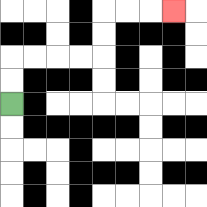{'start': '[0, 4]', 'end': '[7, 0]', 'path_directions': 'U,U,R,R,R,R,U,U,R,R,R', 'path_coordinates': '[[0, 4], [0, 3], [0, 2], [1, 2], [2, 2], [3, 2], [4, 2], [4, 1], [4, 0], [5, 0], [6, 0], [7, 0]]'}